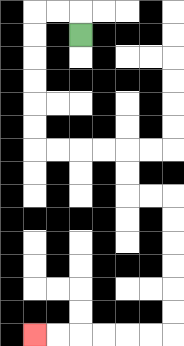{'start': '[3, 1]', 'end': '[1, 14]', 'path_directions': 'U,L,L,D,D,D,D,D,D,R,R,R,R,D,D,R,R,D,D,D,D,D,D,L,L,L,L,L,L', 'path_coordinates': '[[3, 1], [3, 0], [2, 0], [1, 0], [1, 1], [1, 2], [1, 3], [1, 4], [1, 5], [1, 6], [2, 6], [3, 6], [4, 6], [5, 6], [5, 7], [5, 8], [6, 8], [7, 8], [7, 9], [7, 10], [7, 11], [7, 12], [7, 13], [7, 14], [6, 14], [5, 14], [4, 14], [3, 14], [2, 14], [1, 14]]'}